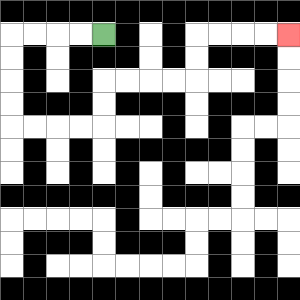{'start': '[4, 1]', 'end': '[12, 1]', 'path_directions': 'L,L,L,L,D,D,D,D,R,R,R,R,U,U,R,R,R,R,U,U,R,R,R,R', 'path_coordinates': '[[4, 1], [3, 1], [2, 1], [1, 1], [0, 1], [0, 2], [0, 3], [0, 4], [0, 5], [1, 5], [2, 5], [3, 5], [4, 5], [4, 4], [4, 3], [5, 3], [6, 3], [7, 3], [8, 3], [8, 2], [8, 1], [9, 1], [10, 1], [11, 1], [12, 1]]'}